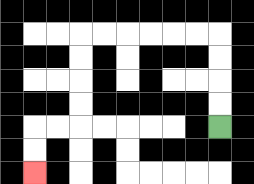{'start': '[9, 5]', 'end': '[1, 7]', 'path_directions': 'U,U,U,U,L,L,L,L,L,L,D,D,D,D,L,L,D,D', 'path_coordinates': '[[9, 5], [9, 4], [9, 3], [9, 2], [9, 1], [8, 1], [7, 1], [6, 1], [5, 1], [4, 1], [3, 1], [3, 2], [3, 3], [3, 4], [3, 5], [2, 5], [1, 5], [1, 6], [1, 7]]'}